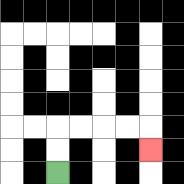{'start': '[2, 7]', 'end': '[6, 6]', 'path_directions': 'U,U,R,R,R,R,D', 'path_coordinates': '[[2, 7], [2, 6], [2, 5], [3, 5], [4, 5], [5, 5], [6, 5], [6, 6]]'}